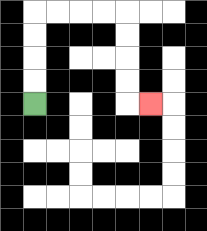{'start': '[1, 4]', 'end': '[6, 4]', 'path_directions': 'U,U,U,U,R,R,R,R,D,D,D,D,R', 'path_coordinates': '[[1, 4], [1, 3], [1, 2], [1, 1], [1, 0], [2, 0], [3, 0], [4, 0], [5, 0], [5, 1], [5, 2], [5, 3], [5, 4], [6, 4]]'}